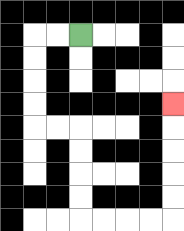{'start': '[3, 1]', 'end': '[7, 4]', 'path_directions': 'L,L,D,D,D,D,R,R,D,D,D,D,R,R,R,R,U,U,U,U,U', 'path_coordinates': '[[3, 1], [2, 1], [1, 1], [1, 2], [1, 3], [1, 4], [1, 5], [2, 5], [3, 5], [3, 6], [3, 7], [3, 8], [3, 9], [4, 9], [5, 9], [6, 9], [7, 9], [7, 8], [7, 7], [7, 6], [7, 5], [7, 4]]'}